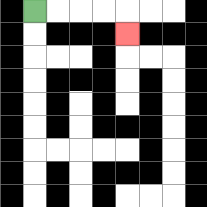{'start': '[1, 0]', 'end': '[5, 1]', 'path_directions': 'R,R,R,R,D', 'path_coordinates': '[[1, 0], [2, 0], [3, 0], [4, 0], [5, 0], [5, 1]]'}